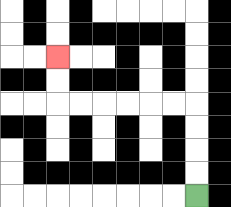{'start': '[8, 8]', 'end': '[2, 2]', 'path_directions': 'U,U,U,U,L,L,L,L,L,L,U,U', 'path_coordinates': '[[8, 8], [8, 7], [8, 6], [8, 5], [8, 4], [7, 4], [6, 4], [5, 4], [4, 4], [3, 4], [2, 4], [2, 3], [2, 2]]'}